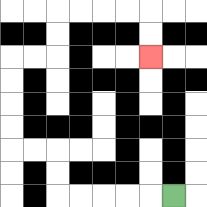{'start': '[7, 8]', 'end': '[6, 2]', 'path_directions': 'L,L,L,L,L,U,U,L,L,U,U,U,U,R,R,U,U,R,R,R,R,D,D', 'path_coordinates': '[[7, 8], [6, 8], [5, 8], [4, 8], [3, 8], [2, 8], [2, 7], [2, 6], [1, 6], [0, 6], [0, 5], [0, 4], [0, 3], [0, 2], [1, 2], [2, 2], [2, 1], [2, 0], [3, 0], [4, 0], [5, 0], [6, 0], [6, 1], [6, 2]]'}